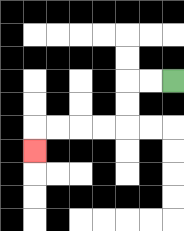{'start': '[7, 3]', 'end': '[1, 6]', 'path_directions': 'L,L,D,D,L,L,L,L,D', 'path_coordinates': '[[7, 3], [6, 3], [5, 3], [5, 4], [5, 5], [4, 5], [3, 5], [2, 5], [1, 5], [1, 6]]'}